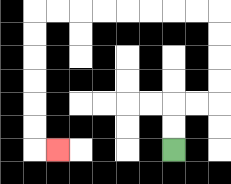{'start': '[7, 6]', 'end': '[2, 6]', 'path_directions': 'U,U,R,R,U,U,U,U,L,L,L,L,L,L,L,L,D,D,D,D,D,D,R', 'path_coordinates': '[[7, 6], [7, 5], [7, 4], [8, 4], [9, 4], [9, 3], [9, 2], [9, 1], [9, 0], [8, 0], [7, 0], [6, 0], [5, 0], [4, 0], [3, 0], [2, 0], [1, 0], [1, 1], [1, 2], [1, 3], [1, 4], [1, 5], [1, 6], [2, 6]]'}